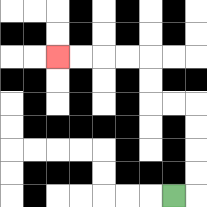{'start': '[7, 8]', 'end': '[2, 2]', 'path_directions': 'R,U,U,U,U,L,L,U,U,L,L,L,L', 'path_coordinates': '[[7, 8], [8, 8], [8, 7], [8, 6], [8, 5], [8, 4], [7, 4], [6, 4], [6, 3], [6, 2], [5, 2], [4, 2], [3, 2], [2, 2]]'}